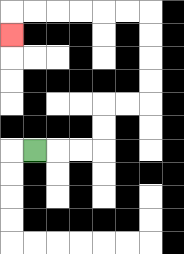{'start': '[1, 6]', 'end': '[0, 1]', 'path_directions': 'R,R,R,U,U,R,R,U,U,U,U,L,L,L,L,L,L,D', 'path_coordinates': '[[1, 6], [2, 6], [3, 6], [4, 6], [4, 5], [4, 4], [5, 4], [6, 4], [6, 3], [6, 2], [6, 1], [6, 0], [5, 0], [4, 0], [3, 0], [2, 0], [1, 0], [0, 0], [0, 1]]'}